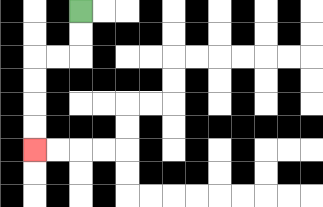{'start': '[3, 0]', 'end': '[1, 6]', 'path_directions': 'D,D,L,L,D,D,D,D', 'path_coordinates': '[[3, 0], [3, 1], [3, 2], [2, 2], [1, 2], [1, 3], [1, 4], [1, 5], [1, 6]]'}